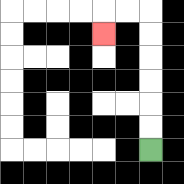{'start': '[6, 6]', 'end': '[4, 1]', 'path_directions': 'U,U,U,U,U,U,L,L,D', 'path_coordinates': '[[6, 6], [6, 5], [6, 4], [6, 3], [6, 2], [6, 1], [6, 0], [5, 0], [4, 0], [4, 1]]'}